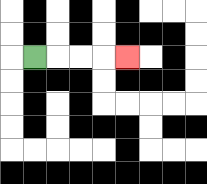{'start': '[1, 2]', 'end': '[5, 2]', 'path_directions': 'R,R,R,R', 'path_coordinates': '[[1, 2], [2, 2], [3, 2], [4, 2], [5, 2]]'}